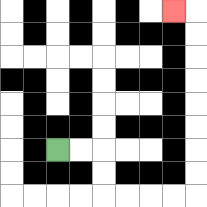{'start': '[2, 6]', 'end': '[7, 0]', 'path_directions': 'R,R,D,D,R,R,R,R,U,U,U,U,U,U,U,U,L', 'path_coordinates': '[[2, 6], [3, 6], [4, 6], [4, 7], [4, 8], [5, 8], [6, 8], [7, 8], [8, 8], [8, 7], [8, 6], [8, 5], [8, 4], [8, 3], [8, 2], [8, 1], [8, 0], [7, 0]]'}